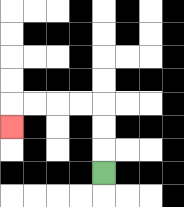{'start': '[4, 7]', 'end': '[0, 5]', 'path_directions': 'U,U,U,L,L,L,L,D', 'path_coordinates': '[[4, 7], [4, 6], [4, 5], [4, 4], [3, 4], [2, 4], [1, 4], [0, 4], [0, 5]]'}